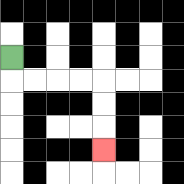{'start': '[0, 2]', 'end': '[4, 6]', 'path_directions': 'D,R,R,R,R,D,D,D', 'path_coordinates': '[[0, 2], [0, 3], [1, 3], [2, 3], [3, 3], [4, 3], [4, 4], [4, 5], [4, 6]]'}